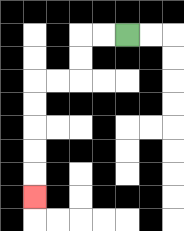{'start': '[5, 1]', 'end': '[1, 8]', 'path_directions': 'L,L,D,D,L,L,D,D,D,D,D', 'path_coordinates': '[[5, 1], [4, 1], [3, 1], [3, 2], [3, 3], [2, 3], [1, 3], [1, 4], [1, 5], [1, 6], [1, 7], [1, 8]]'}